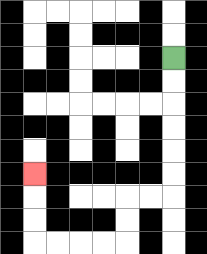{'start': '[7, 2]', 'end': '[1, 7]', 'path_directions': 'D,D,D,D,D,D,L,L,D,D,L,L,L,L,U,U,U', 'path_coordinates': '[[7, 2], [7, 3], [7, 4], [7, 5], [7, 6], [7, 7], [7, 8], [6, 8], [5, 8], [5, 9], [5, 10], [4, 10], [3, 10], [2, 10], [1, 10], [1, 9], [1, 8], [1, 7]]'}